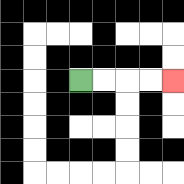{'start': '[3, 3]', 'end': '[7, 3]', 'path_directions': 'R,R,R,R', 'path_coordinates': '[[3, 3], [4, 3], [5, 3], [6, 3], [7, 3]]'}